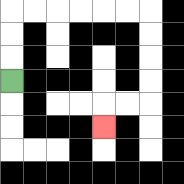{'start': '[0, 3]', 'end': '[4, 5]', 'path_directions': 'U,U,U,R,R,R,R,R,R,D,D,D,D,L,L,D', 'path_coordinates': '[[0, 3], [0, 2], [0, 1], [0, 0], [1, 0], [2, 0], [3, 0], [4, 0], [5, 0], [6, 0], [6, 1], [6, 2], [6, 3], [6, 4], [5, 4], [4, 4], [4, 5]]'}